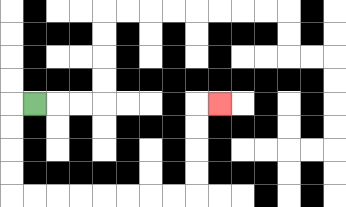{'start': '[1, 4]', 'end': '[9, 4]', 'path_directions': 'L,D,D,D,D,R,R,R,R,R,R,R,R,U,U,U,U,R', 'path_coordinates': '[[1, 4], [0, 4], [0, 5], [0, 6], [0, 7], [0, 8], [1, 8], [2, 8], [3, 8], [4, 8], [5, 8], [6, 8], [7, 8], [8, 8], [8, 7], [8, 6], [8, 5], [8, 4], [9, 4]]'}